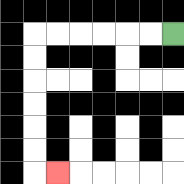{'start': '[7, 1]', 'end': '[2, 7]', 'path_directions': 'L,L,L,L,L,L,D,D,D,D,D,D,R', 'path_coordinates': '[[7, 1], [6, 1], [5, 1], [4, 1], [3, 1], [2, 1], [1, 1], [1, 2], [1, 3], [1, 4], [1, 5], [1, 6], [1, 7], [2, 7]]'}